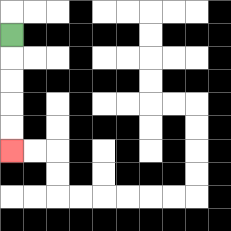{'start': '[0, 1]', 'end': '[0, 6]', 'path_directions': 'D,D,D,D,D', 'path_coordinates': '[[0, 1], [0, 2], [0, 3], [0, 4], [0, 5], [0, 6]]'}